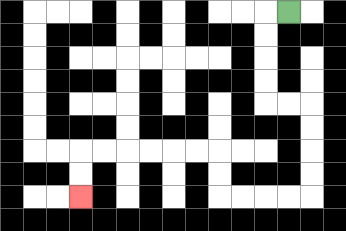{'start': '[12, 0]', 'end': '[3, 8]', 'path_directions': 'L,D,D,D,D,R,R,D,D,D,D,L,L,L,L,U,U,L,L,L,L,L,L,D,D', 'path_coordinates': '[[12, 0], [11, 0], [11, 1], [11, 2], [11, 3], [11, 4], [12, 4], [13, 4], [13, 5], [13, 6], [13, 7], [13, 8], [12, 8], [11, 8], [10, 8], [9, 8], [9, 7], [9, 6], [8, 6], [7, 6], [6, 6], [5, 6], [4, 6], [3, 6], [3, 7], [3, 8]]'}